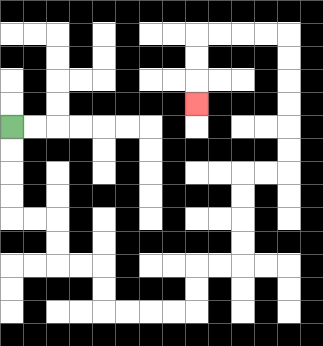{'start': '[0, 5]', 'end': '[8, 4]', 'path_directions': 'D,D,D,D,R,R,D,D,R,R,D,D,R,R,R,R,U,U,R,R,U,U,U,U,R,R,U,U,U,U,U,U,L,L,L,L,D,D,D', 'path_coordinates': '[[0, 5], [0, 6], [0, 7], [0, 8], [0, 9], [1, 9], [2, 9], [2, 10], [2, 11], [3, 11], [4, 11], [4, 12], [4, 13], [5, 13], [6, 13], [7, 13], [8, 13], [8, 12], [8, 11], [9, 11], [10, 11], [10, 10], [10, 9], [10, 8], [10, 7], [11, 7], [12, 7], [12, 6], [12, 5], [12, 4], [12, 3], [12, 2], [12, 1], [11, 1], [10, 1], [9, 1], [8, 1], [8, 2], [8, 3], [8, 4]]'}